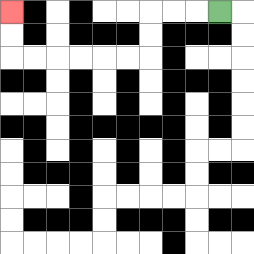{'start': '[9, 0]', 'end': '[0, 0]', 'path_directions': 'L,L,L,D,D,L,L,L,L,L,L,U,U', 'path_coordinates': '[[9, 0], [8, 0], [7, 0], [6, 0], [6, 1], [6, 2], [5, 2], [4, 2], [3, 2], [2, 2], [1, 2], [0, 2], [0, 1], [0, 0]]'}